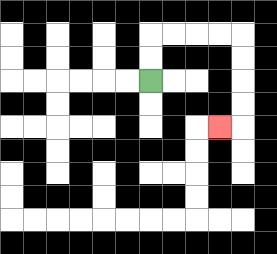{'start': '[6, 3]', 'end': '[9, 5]', 'path_directions': 'U,U,R,R,R,R,D,D,D,D,L', 'path_coordinates': '[[6, 3], [6, 2], [6, 1], [7, 1], [8, 1], [9, 1], [10, 1], [10, 2], [10, 3], [10, 4], [10, 5], [9, 5]]'}